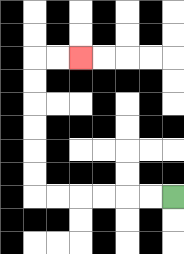{'start': '[7, 8]', 'end': '[3, 2]', 'path_directions': 'L,L,L,L,L,L,U,U,U,U,U,U,R,R', 'path_coordinates': '[[7, 8], [6, 8], [5, 8], [4, 8], [3, 8], [2, 8], [1, 8], [1, 7], [1, 6], [1, 5], [1, 4], [1, 3], [1, 2], [2, 2], [3, 2]]'}